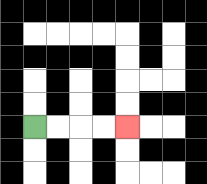{'start': '[1, 5]', 'end': '[5, 5]', 'path_directions': 'R,R,R,R', 'path_coordinates': '[[1, 5], [2, 5], [3, 5], [4, 5], [5, 5]]'}